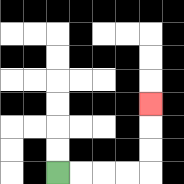{'start': '[2, 7]', 'end': '[6, 4]', 'path_directions': 'R,R,R,R,U,U,U', 'path_coordinates': '[[2, 7], [3, 7], [4, 7], [5, 7], [6, 7], [6, 6], [6, 5], [6, 4]]'}